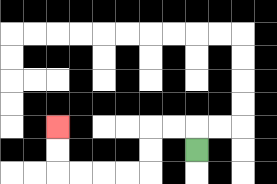{'start': '[8, 6]', 'end': '[2, 5]', 'path_directions': 'U,L,L,D,D,L,L,L,L,U,U', 'path_coordinates': '[[8, 6], [8, 5], [7, 5], [6, 5], [6, 6], [6, 7], [5, 7], [4, 7], [3, 7], [2, 7], [2, 6], [2, 5]]'}